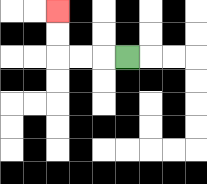{'start': '[5, 2]', 'end': '[2, 0]', 'path_directions': 'L,L,L,U,U', 'path_coordinates': '[[5, 2], [4, 2], [3, 2], [2, 2], [2, 1], [2, 0]]'}